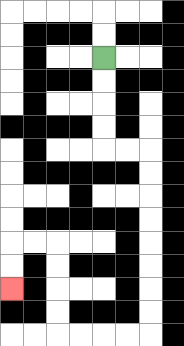{'start': '[4, 2]', 'end': '[0, 12]', 'path_directions': 'D,D,D,D,R,R,D,D,D,D,D,D,D,D,L,L,L,L,U,U,U,U,L,L,D,D', 'path_coordinates': '[[4, 2], [4, 3], [4, 4], [4, 5], [4, 6], [5, 6], [6, 6], [6, 7], [6, 8], [6, 9], [6, 10], [6, 11], [6, 12], [6, 13], [6, 14], [5, 14], [4, 14], [3, 14], [2, 14], [2, 13], [2, 12], [2, 11], [2, 10], [1, 10], [0, 10], [0, 11], [0, 12]]'}